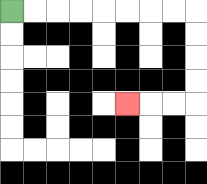{'start': '[0, 0]', 'end': '[5, 4]', 'path_directions': 'R,R,R,R,R,R,R,R,D,D,D,D,L,L,L', 'path_coordinates': '[[0, 0], [1, 0], [2, 0], [3, 0], [4, 0], [5, 0], [6, 0], [7, 0], [8, 0], [8, 1], [8, 2], [8, 3], [8, 4], [7, 4], [6, 4], [5, 4]]'}